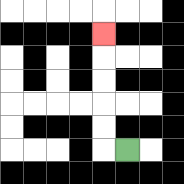{'start': '[5, 6]', 'end': '[4, 1]', 'path_directions': 'L,U,U,U,U,U', 'path_coordinates': '[[5, 6], [4, 6], [4, 5], [4, 4], [4, 3], [4, 2], [4, 1]]'}